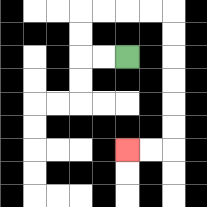{'start': '[5, 2]', 'end': '[5, 6]', 'path_directions': 'L,L,U,U,R,R,R,R,D,D,D,D,D,D,L,L', 'path_coordinates': '[[5, 2], [4, 2], [3, 2], [3, 1], [3, 0], [4, 0], [5, 0], [6, 0], [7, 0], [7, 1], [7, 2], [7, 3], [7, 4], [7, 5], [7, 6], [6, 6], [5, 6]]'}